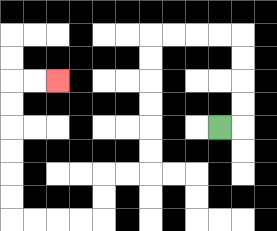{'start': '[9, 5]', 'end': '[2, 3]', 'path_directions': 'R,U,U,U,U,L,L,L,L,D,D,D,D,D,D,L,L,D,D,L,L,L,L,U,U,U,U,U,U,R,R', 'path_coordinates': '[[9, 5], [10, 5], [10, 4], [10, 3], [10, 2], [10, 1], [9, 1], [8, 1], [7, 1], [6, 1], [6, 2], [6, 3], [6, 4], [6, 5], [6, 6], [6, 7], [5, 7], [4, 7], [4, 8], [4, 9], [3, 9], [2, 9], [1, 9], [0, 9], [0, 8], [0, 7], [0, 6], [0, 5], [0, 4], [0, 3], [1, 3], [2, 3]]'}